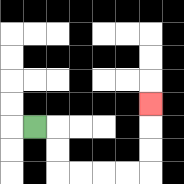{'start': '[1, 5]', 'end': '[6, 4]', 'path_directions': 'R,D,D,R,R,R,R,U,U,U', 'path_coordinates': '[[1, 5], [2, 5], [2, 6], [2, 7], [3, 7], [4, 7], [5, 7], [6, 7], [6, 6], [6, 5], [6, 4]]'}